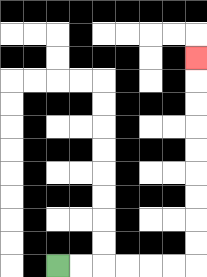{'start': '[2, 11]', 'end': '[8, 2]', 'path_directions': 'R,R,R,R,R,R,U,U,U,U,U,U,U,U,U', 'path_coordinates': '[[2, 11], [3, 11], [4, 11], [5, 11], [6, 11], [7, 11], [8, 11], [8, 10], [8, 9], [8, 8], [8, 7], [8, 6], [8, 5], [8, 4], [8, 3], [8, 2]]'}